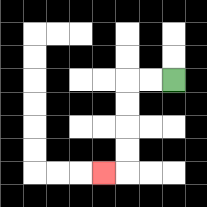{'start': '[7, 3]', 'end': '[4, 7]', 'path_directions': 'L,L,D,D,D,D,L', 'path_coordinates': '[[7, 3], [6, 3], [5, 3], [5, 4], [5, 5], [5, 6], [5, 7], [4, 7]]'}